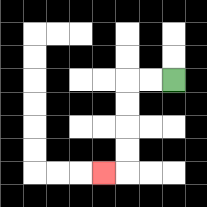{'start': '[7, 3]', 'end': '[4, 7]', 'path_directions': 'L,L,D,D,D,D,L', 'path_coordinates': '[[7, 3], [6, 3], [5, 3], [5, 4], [5, 5], [5, 6], [5, 7], [4, 7]]'}